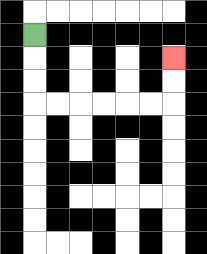{'start': '[1, 1]', 'end': '[7, 2]', 'path_directions': 'D,D,D,R,R,R,R,R,R,U,U', 'path_coordinates': '[[1, 1], [1, 2], [1, 3], [1, 4], [2, 4], [3, 4], [4, 4], [5, 4], [6, 4], [7, 4], [7, 3], [7, 2]]'}